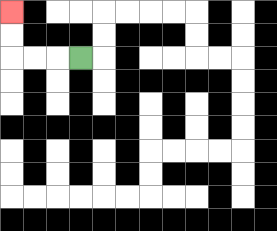{'start': '[3, 2]', 'end': '[0, 0]', 'path_directions': 'L,L,L,U,U', 'path_coordinates': '[[3, 2], [2, 2], [1, 2], [0, 2], [0, 1], [0, 0]]'}